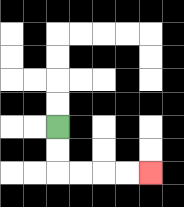{'start': '[2, 5]', 'end': '[6, 7]', 'path_directions': 'D,D,R,R,R,R', 'path_coordinates': '[[2, 5], [2, 6], [2, 7], [3, 7], [4, 7], [5, 7], [6, 7]]'}